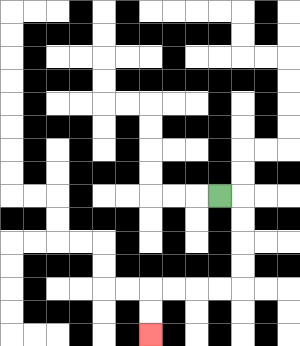{'start': '[9, 8]', 'end': '[6, 14]', 'path_directions': 'R,D,D,D,D,L,L,L,L,D,D', 'path_coordinates': '[[9, 8], [10, 8], [10, 9], [10, 10], [10, 11], [10, 12], [9, 12], [8, 12], [7, 12], [6, 12], [6, 13], [6, 14]]'}